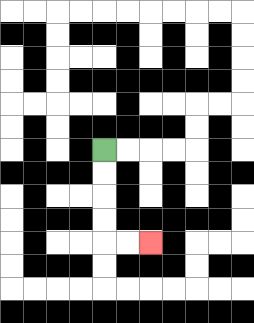{'start': '[4, 6]', 'end': '[6, 10]', 'path_directions': 'D,D,D,D,R,R', 'path_coordinates': '[[4, 6], [4, 7], [4, 8], [4, 9], [4, 10], [5, 10], [6, 10]]'}